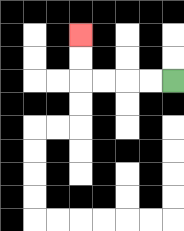{'start': '[7, 3]', 'end': '[3, 1]', 'path_directions': 'L,L,L,L,U,U', 'path_coordinates': '[[7, 3], [6, 3], [5, 3], [4, 3], [3, 3], [3, 2], [3, 1]]'}